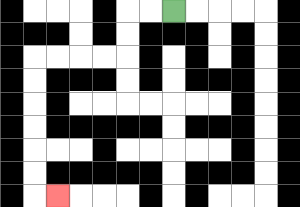{'start': '[7, 0]', 'end': '[2, 8]', 'path_directions': 'L,L,D,D,L,L,L,L,D,D,D,D,D,D,R', 'path_coordinates': '[[7, 0], [6, 0], [5, 0], [5, 1], [5, 2], [4, 2], [3, 2], [2, 2], [1, 2], [1, 3], [1, 4], [1, 5], [1, 6], [1, 7], [1, 8], [2, 8]]'}